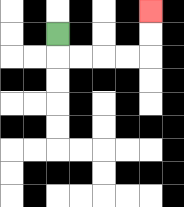{'start': '[2, 1]', 'end': '[6, 0]', 'path_directions': 'D,R,R,R,R,U,U', 'path_coordinates': '[[2, 1], [2, 2], [3, 2], [4, 2], [5, 2], [6, 2], [6, 1], [6, 0]]'}